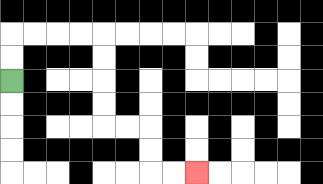{'start': '[0, 3]', 'end': '[8, 7]', 'path_directions': 'U,U,R,R,R,R,D,D,D,D,R,R,D,D,R,R', 'path_coordinates': '[[0, 3], [0, 2], [0, 1], [1, 1], [2, 1], [3, 1], [4, 1], [4, 2], [4, 3], [4, 4], [4, 5], [5, 5], [6, 5], [6, 6], [6, 7], [7, 7], [8, 7]]'}